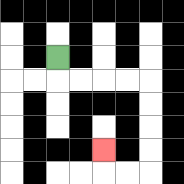{'start': '[2, 2]', 'end': '[4, 6]', 'path_directions': 'D,R,R,R,R,D,D,D,D,L,L,U', 'path_coordinates': '[[2, 2], [2, 3], [3, 3], [4, 3], [5, 3], [6, 3], [6, 4], [6, 5], [6, 6], [6, 7], [5, 7], [4, 7], [4, 6]]'}